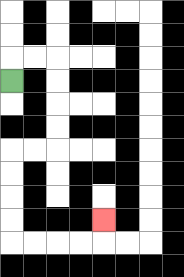{'start': '[0, 3]', 'end': '[4, 9]', 'path_directions': 'U,R,R,D,D,D,D,L,L,D,D,D,D,R,R,R,R,U', 'path_coordinates': '[[0, 3], [0, 2], [1, 2], [2, 2], [2, 3], [2, 4], [2, 5], [2, 6], [1, 6], [0, 6], [0, 7], [0, 8], [0, 9], [0, 10], [1, 10], [2, 10], [3, 10], [4, 10], [4, 9]]'}